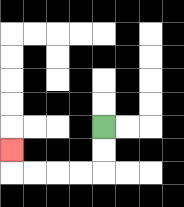{'start': '[4, 5]', 'end': '[0, 6]', 'path_directions': 'D,D,L,L,L,L,U', 'path_coordinates': '[[4, 5], [4, 6], [4, 7], [3, 7], [2, 7], [1, 7], [0, 7], [0, 6]]'}